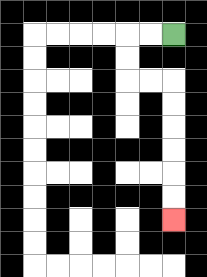{'start': '[7, 1]', 'end': '[7, 9]', 'path_directions': 'L,L,D,D,R,R,D,D,D,D,D,D', 'path_coordinates': '[[7, 1], [6, 1], [5, 1], [5, 2], [5, 3], [6, 3], [7, 3], [7, 4], [7, 5], [7, 6], [7, 7], [7, 8], [7, 9]]'}